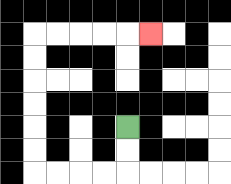{'start': '[5, 5]', 'end': '[6, 1]', 'path_directions': 'D,D,L,L,L,L,U,U,U,U,U,U,R,R,R,R,R', 'path_coordinates': '[[5, 5], [5, 6], [5, 7], [4, 7], [3, 7], [2, 7], [1, 7], [1, 6], [1, 5], [1, 4], [1, 3], [1, 2], [1, 1], [2, 1], [3, 1], [4, 1], [5, 1], [6, 1]]'}